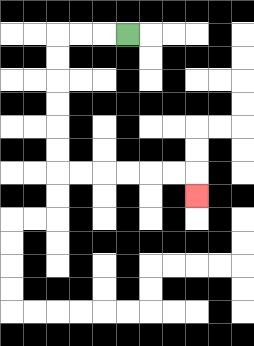{'start': '[5, 1]', 'end': '[8, 8]', 'path_directions': 'L,L,L,D,D,D,D,D,D,R,R,R,R,R,R,D', 'path_coordinates': '[[5, 1], [4, 1], [3, 1], [2, 1], [2, 2], [2, 3], [2, 4], [2, 5], [2, 6], [2, 7], [3, 7], [4, 7], [5, 7], [6, 7], [7, 7], [8, 7], [8, 8]]'}